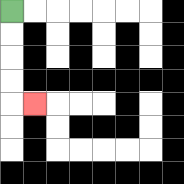{'start': '[0, 0]', 'end': '[1, 4]', 'path_directions': 'D,D,D,D,R', 'path_coordinates': '[[0, 0], [0, 1], [0, 2], [0, 3], [0, 4], [1, 4]]'}